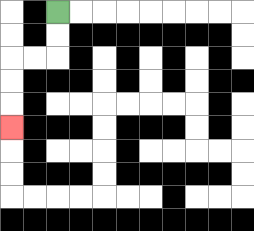{'start': '[2, 0]', 'end': '[0, 5]', 'path_directions': 'D,D,L,L,D,D,D', 'path_coordinates': '[[2, 0], [2, 1], [2, 2], [1, 2], [0, 2], [0, 3], [0, 4], [0, 5]]'}